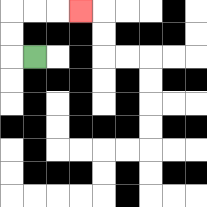{'start': '[1, 2]', 'end': '[3, 0]', 'path_directions': 'L,U,U,R,R,R', 'path_coordinates': '[[1, 2], [0, 2], [0, 1], [0, 0], [1, 0], [2, 0], [3, 0]]'}